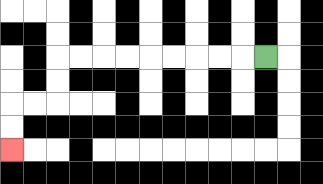{'start': '[11, 2]', 'end': '[0, 6]', 'path_directions': 'L,L,L,L,L,L,L,L,L,D,D,L,L,D,D', 'path_coordinates': '[[11, 2], [10, 2], [9, 2], [8, 2], [7, 2], [6, 2], [5, 2], [4, 2], [3, 2], [2, 2], [2, 3], [2, 4], [1, 4], [0, 4], [0, 5], [0, 6]]'}